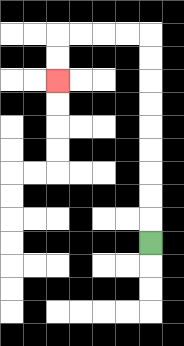{'start': '[6, 10]', 'end': '[2, 3]', 'path_directions': 'U,U,U,U,U,U,U,U,U,L,L,L,L,D,D', 'path_coordinates': '[[6, 10], [6, 9], [6, 8], [6, 7], [6, 6], [6, 5], [6, 4], [6, 3], [6, 2], [6, 1], [5, 1], [4, 1], [3, 1], [2, 1], [2, 2], [2, 3]]'}